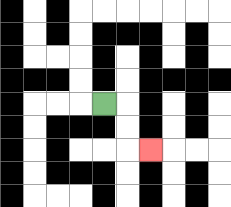{'start': '[4, 4]', 'end': '[6, 6]', 'path_directions': 'R,D,D,R', 'path_coordinates': '[[4, 4], [5, 4], [5, 5], [5, 6], [6, 6]]'}